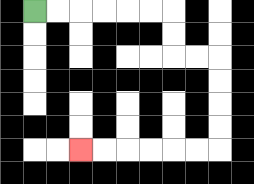{'start': '[1, 0]', 'end': '[3, 6]', 'path_directions': 'R,R,R,R,R,R,D,D,R,R,D,D,D,D,L,L,L,L,L,L', 'path_coordinates': '[[1, 0], [2, 0], [3, 0], [4, 0], [5, 0], [6, 0], [7, 0], [7, 1], [7, 2], [8, 2], [9, 2], [9, 3], [9, 4], [9, 5], [9, 6], [8, 6], [7, 6], [6, 6], [5, 6], [4, 6], [3, 6]]'}